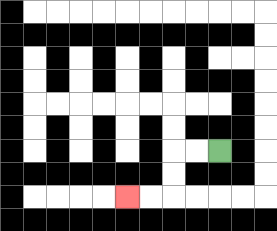{'start': '[9, 6]', 'end': '[5, 8]', 'path_directions': 'L,L,D,D,L,L', 'path_coordinates': '[[9, 6], [8, 6], [7, 6], [7, 7], [7, 8], [6, 8], [5, 8]]'}